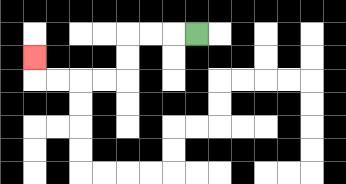{'start': '[8, 1]', 'end': '[1, 2]', 'path_directions': 'L,L,L,D,D,L,L,L,L,U', 'path_coordinates': '[[8, 1], [7, 1], [6, 1], [5, 1], [5, 2], [5, 3], [4, 3], [3, 3], [2, 3], [1, 3], [1, 2]]'}